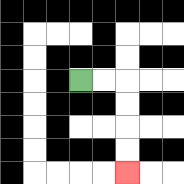{'start': '[3, 3]', 'end': '[5, 7]', 'path_directions': 'R,R,D,D,D,D', 'path_coordinates': '[[3, 3], [4, 3], [5, 3], [5, 4], [5, 5], [5, 6], [5, 7]]'}